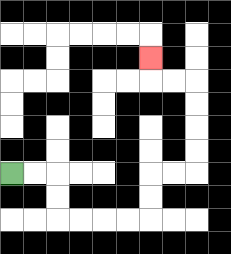{'start': '[0, 7]', 'end': '[6, 2]', 'path_directions': 'R,R,D,D,R,R,R,R,U,U,R,R,U,U,U,U,L,L,U', 'path_coordinates': '[[0, 7], [1, 7], [2, 7], [2, 8], [2, 9], [3, 9], [4, 9], [5, 9], [6, 9], [6, 8], [6, 7], [7, 7], [8, 7], [8, 6], [8, 5], [8, 4], [8, 3], [7, 3], [6, 3], [6, 2]]'}